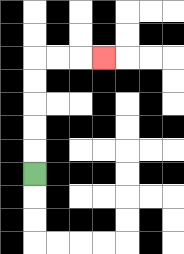{'start': '[1, 7]', 'end': '[4, 2]', 'path_directions': 'U,U,U,U,U,R,R,R', 'path_coordinates': '[[1, 7], [1, 6], [1, 5], [1, 4], [1, 3], [1, 2], [2, 2], [3, 2], [4, 2]]'}